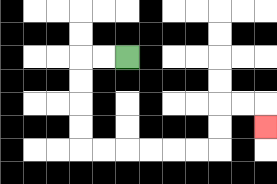{'start': '[5, 2]', 'end': '[11, 5]', 'path_directions': 'L,L,D,D,D,D,R,R,R,R,R,R,U,U,R,R,D', 'path_coordinates': '[[5, 2], [4, 2], [3, 2], [3, 3], [3, 4], [3, 5], [3, 6], [4, 6], [5, 6], [6, 6], [7, 6], [8, 6], [9, 6], [9, 5], [9, 4], [10, 4], [11, 4], [11, 5]]'}